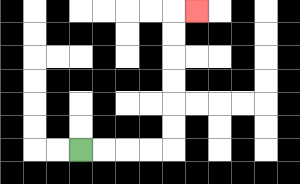{'start': '[3, 6]', 'end': '[8, 0]', 'path_directions': 'R,R,R,R,U,U,U,U,U,U,R', 'path_coordinates': '[[3, 6], [4, 6], [5, 6], [6, 6], [7, 6], [7, 5], [7, 4], [7, 3], [7, 2], [7, 1], [7, 0], [8, 0]]'}